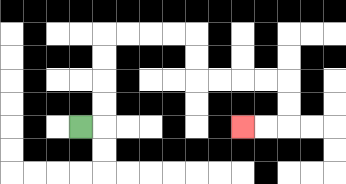{'start': '[3, 5]', 'end': '[10, 5]', 'path_directions': 'R,U,U,U,U,R,R,R,R,D,D,R,R,R,R,D,D,L,L', 'path_coordinates': '[[3, 5], [4, 5], [4, 4], [4, 3], [4, 2], [4, 1], [5, 1], [6, 1], [7, 1], [8, 1], [8, 2], [8, 3], [9, 3], [10, 3], [11, 3], [12, 3], [12, 4], [12, 5], [11, 5], [10, 5]]'}